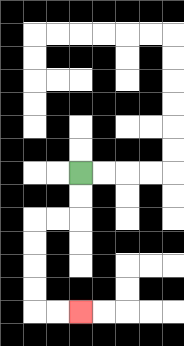{'start': '[3, 7]', 'end': '[3, 13]', 'path_directions': 'D,D,L,L,D,D,D,D,R,R', 'path_coordinates': '[[3, 7], [3, 8], [3, 9], [2, 9], [1, 9], [1, 10], [1, 11], [1, 12], [1, 13], [2, 13], [3, 13]]'}